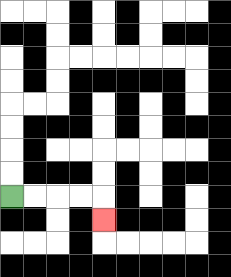{'start': '[0, 8]', 'end': '[4, 9]', 'path_directions': 'R,R,R,R,D', 'path_coordinates': '[[0, 8], [1, 8], [2, 8], [3, 8], [4, 8], [4, 9]]'}